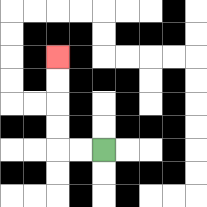{'start': '[4, 6]', 'end': '[2, 2]', 'path_directions': 'L,L,U,U,U,U', 'path_coordinates': '[[4, 6], [3, 6], [2, 6], [2, 5], [2, 4], [2, 3], [2, 2]]'}